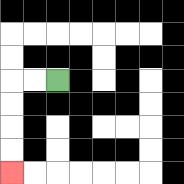{'start': '[2, 3]', 'end': '[0, 7]', 'path_directions': 'L,L,D,D,D,D', 'path_coordinates': '[[2, 3], [1, 3], [0, 3], [0, 4], [0, 5], [0, 6], [0, 7]]'}